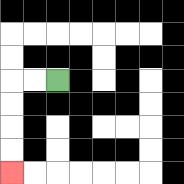{'start': '[2, 3]', 'end': '[0, 7]', 'path_directions': 'L,L,D,D,D,D', 'path_coordinates': '[[2, 3], [1, 3], [0, 3], [0, 4], [0, 5], [0, 6], [0, 7]]'}